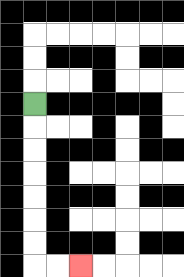{'start': '[1, 4]', 'end': '[3, 11]', 'path_directions': 'D,D,D,D,D,D,D,R,R', 'path_coordinates': '[[1, 4], [1, 5], [1, 6], [1, 7], [1, 8], [1, 9], [1, 10], [1, 11], [2, 11], [3, 11]]'}